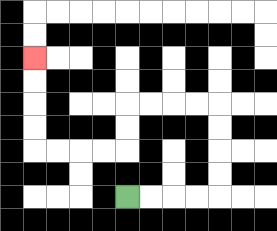{'start': '[5, 8]', 'end': '[1, 2]', 'path_directions': 'R,R,R,R,U,U,U,U,L,L,L,L,D,D,L,L,L,L,U,U,U,U', 'path_coordinates': '[[5, 8], [6, 8], [7, 8], [8, 8], [9, 8], [9, 7], [9, 6], [9, 5], [9, 4], [8, 4], [7, 4], [6, 4], [5, 4], [5, 5], [5, 6], [4, 6], [3, 6], [2, 6], [1, 6], [1, 5], [1, 4], [1, 3], [1, 2]]'}